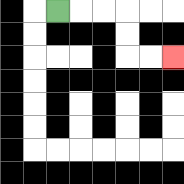{'start': '[2, 0]', 'end': '[7, 2]', 'path_directions': 'R,R,R,D,D,R,R', 'path_coordinates': '[[2, 0], [3, 0], [4, 0], [5, 0], [5, 1], [5, 2], [6, 2], [7, 2]]'}